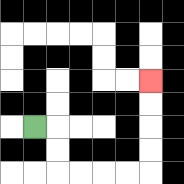{'start': '[1, 5]', 'end': '[6, 3]', 'path_directions': 'R,D,D,R,R,R,R,U,U,U,U', 'path_coordinates': '[[1, 5], [2, 5], [2, 6], [2, 7], [3, 7], [4, 7], [5, 7], [6, 7], [6, 6], [6, 5], [6, 4], [6, 3]]'}